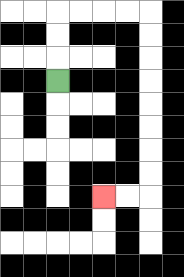{'start': '[2, 3]', 'end': '[4, 8]', 'path_directions': 'U,U,U,R,R,R,R,D,D,D,D,D,D,D,D,L,L', 'path_coordinates': '[[2, 3], [2, 2], [2, 1], [2, 0], [3, 0], [4, 0], [5, 0], [6, 0], [6, 1], [6, 2], [6, 3], [6, 4], [6, 5], [6, 6], [6, 7], [6, 8], [5, 8], [4, 8]]'}